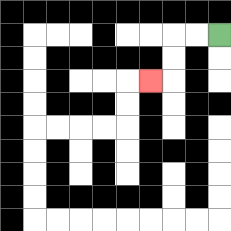{'start': '[9, 1]', 'end': '[6, 3]', 'path_directions': 'L,L,D,D,L', 'path_coordinates': '[[9, 1], [8, 1], [7, 1], [7, 2], [7, 3], [6, 3]]'}